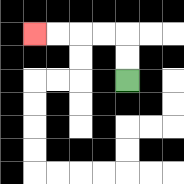{'start': '[5, 3]', 'end': '[1, 1]', 'path_directions': 'U,U,L,L,L,L', 'path_coordinates': '[[5, 3], [5, 2], [5, 1], [4, 1], [3, 1], [2, 1], [1, 1]]'}